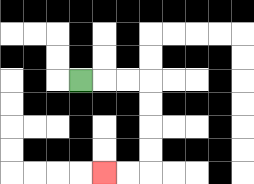{'start': '[3, 3]', 'end': '[4, 7]', 'path_directions': 'R,R,R,D,D,D,D,L,L', 'path_coordinates': '[[3, 3], [4, 3], [5, 3], [6, 3], [6, 4], [6, 5], [6, 6], [6, 7], [5, 7], [4, 7]]'}